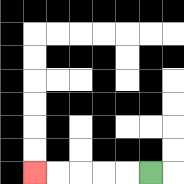{'start': '[6, 7]', 'end': '[1, 7]', 'path_directions': 'L,L,L,L,L', 'path_coordinates': '[[6, 7], [5, 7], [4, 7], [3, 7], [2, 7], [1, 7]]'}